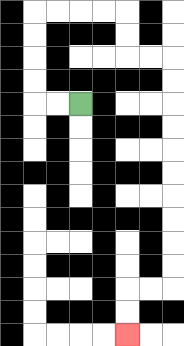{'start': '[3, 4]', 'end': '[5, 14]', 'path_directions': 'L,L,U,U,U,U,R,R,R,R,D,D,R,R,D,D,D,D,D,D,D,D,D,D,L,L,D,D', 'path_coordinates': '[[3, 4], [2, 4], [1, 4], [1, 3], [1, 2], [1, 1], [1, 0], [2, 0], [3, 0], [4, 0], [5, 0], [5, 1], [5, 2], [6, 2], [7, 2], [7, 3], [7, 4], [7, 5], [7, 6], [7, 7], [7, 8], [7, 9], [7, 10], [7, 11], [7, 12], [6, 12], [5, 12], [5, 13], [5, 14]]'}